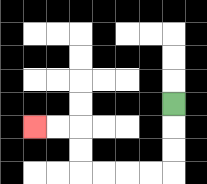{'start': '[7, 4]', 'end': '[1, 5]', 'path_directions': 'D,D,D,L,L,L,L,U,U,L,L', 'path_coordinates': '[[7, 4], [7, 5], [7, 6], [7, 7], [6, 7], [5, 7], [4, 7], [3, 7], [3, 6], [3, 5], [2, 5], [1, 5]]'}